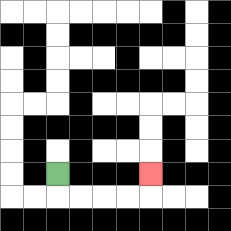{'start': '[2, 7]', 'end': '[6, 7]', 'path_directions': 'D,R,R,R,R,U', 'path_coordinates': '[[2, 7], [2, 8], [3, 8], [4, 8], [5, 8], [6, 8], [6, 7]]'}